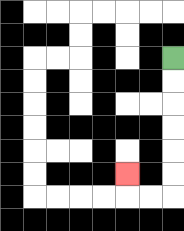{'start': '[7, 2]', 'end': '[5, 7]', 'path_directions': 'D,D,D,D,D,D,L,L,U', 'path_coordinates': '[[7, 2], [7, 3], [7, 4], [7, 5], [7, 6], [7, 7], [7, 8], [6, 8], [5, 8], [5, 7]]'}